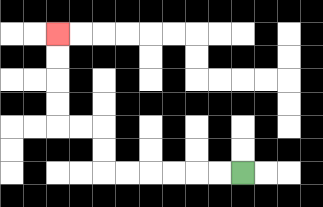{'start': '[10, 7]', 'end': '[2, 1]', 'path_directions': 'L,L,L,L,L,L,U,U,L,L,U,U,U,U', 'path_coordinates': '[[10, 7], [9, 7], [8, 7], [7, 7], [6, 7], [5, 7], [4, 7], [4, 6], [4, 5], [3, 5], [2, 5], [2, 4], [2, 3], [2, 2], [2, 1]]'}